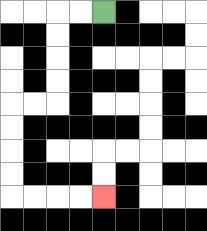{'start': '[4, 0]', 'end': '[4, 8]', 'path_directions': 'L,L,D,D,D,D,L,L,D,D,D,D,R,R,R,R', 'path_coordinates': '[[4, 0], [3, 0], [2, 0], [2, 1], [2, 2], [2, 3], [2, 4], [1, 4], [0, 4], [0, 5], [0, 6], [0, 7], [0, 8], [1, 8], [2, 8], [3, 8], [4, 8]]'}